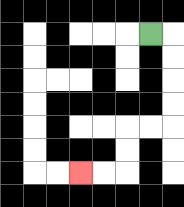{'start': '[6, 1]', 'end': '[3, 7]', 'path_directions': 'R,D,D,D,D,L,L,D,D,L,L', 'path_coordinates': '[[6, 1], [7, 1], [7, 2], [7, 3], [7, 4], [7, 5], [6, 5], [5, 5], [5, 6], [5, 7], [4, 7], [3, 7]]'}